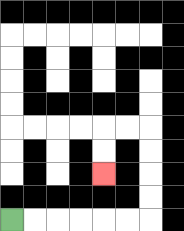{'start': '[0, 9]', 'end': '[4, 7]', 'path_directions': 'R,R,R,R,R,R,U,U,U,U,L,L,D,D', 'path_coordinates': '[[0, 9], [1, 9], [2, 9], [3, 9], [4, 9], [5, 9], [6, 9], [6, 8], [6, 7], [6, 6], [6, 5], [5, 5], [4, 5], [4, 6], [4, 7]]'}